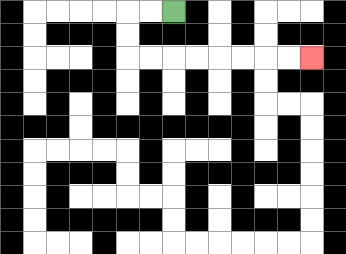{'start': '[7, 0]', 'end': '[13, 2]', 'path_directions': 'L,L,D,D,R,R,R,R,R,R,R,R', 'path_coordinates': '[[7, 0], [6, 0], [5, 0], [5, 1], [5, 2], [6, 2], [7, 2], [8, 2], [9, 2], [10, 2], [11, 2], [12, 2], [13, 2]]'}